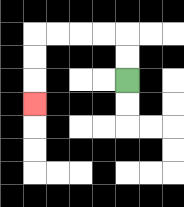{'start': '[5, 3]', 'end': '[1, 4]', 'path_directions': 'U,U,L,L,L,L,D,D,D', 'path_coordinates': '[[5, 3], [5, 2], [5, 1], [4, 1], [3, 1], [2, 1], [1, 1], [1, 2], [1, 3], [1, 4]]'}